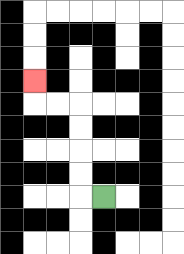{'start': '[4, 8]', 'end': '[1, 3]', 'path_directions': 'L,U,U,U,U,L,L,U', 'path_coordinates': '[[4, 8], [3, 8], [3, 7], [3, 6], [3, 5], [3, 4], [2, 4], [1, 4], [1, 3]]'}